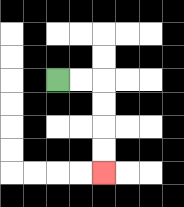{'start': '[2, 3]', 'end': '[4, 7]', 'path_directions': 'R,R,D,D,D,D', 'path_coordinates': '[[2, 3], [3, 3], [4, 3], [4, 4], [4, 5], [4, 6], [4, 7]]'}